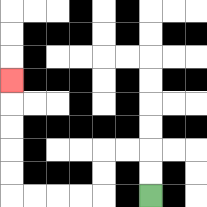{'start': '[6, 8]', 'end': '[0, 3]', 'path_directions': 'U,U,L,L,D,D,L,L,L,L,U,U,U,U,U', 'path_coordinates': '[[6, 8], [6, 7], [6, 6], [5, 6], [4, 6], [4, 7], [4, 8], [3, 8], [2, 8], [1, 8], [0, 8], [0, 7], [0, 6], [0, 5], [0, 4], [0, 3]]'}